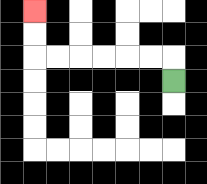{'start': '[7, 3]', 'end': '[1, 0]', 'path_directions': 'U,L,L,L,L,L,L,U,U', 'path_coordinates': '[[7, 3], [7, 2], [6, 2], [5, 2], [4, 2], [3, 2], [2, 2], [1, 2], [1, 1], [1, 0]]'}